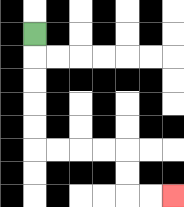{'start': '[1, 1]', 'end': '[7, 8]', 'path_directions': 'D,D,D,D,D,R,R,R,R,D,D,R,R', 'path_coordinates': '[[1, 1], [1, 2], [1, 3], [1, 4], [1, 5], [1, 6], [2, 6], [3, 6], [4, 6], [5, 6], [5, 7], [5, 8], [6, 8], [7, 8]]'}